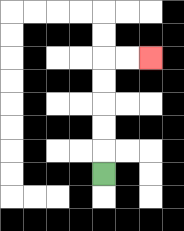{'start': '[4, 7]', 'end': '[6, 2]', 'path_directions': 'U,U,U,U,U,R,R', 'path_coordinates': '[[4, 7], [4, 6], [4, 5], [4, 4], [4, 3], [4, 2], [5, 2], [6, 2]]'}